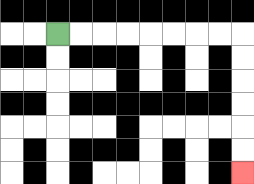{'start': '[2, 1]', 'end': '[10, 7]', 'path_directions': 'R,R,R,R,R,R,R,R,D,D,D,D,D,D', 'path_coordinates': '[[2, 1], [3, 1], [4, 1], [5, 1], [6, 1], [7, 1], [8, 1], [9, 1], [10, 1], [10, 2], [10, 3], [10, 4], [10, 5], [10, 6], [10, 7]]'}